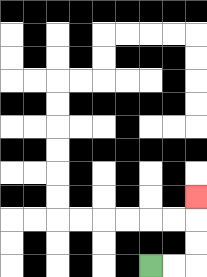{'start': '[6, 11]', 'end': '[8, 8]', 'path_directions': 'R,R,U,U,U', 'path_coordinates': '[[6, 11], [7, 11], [8, 11], [8, 10], [8, 9], [8, 8]]'}